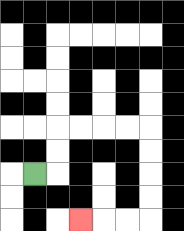{'start': '[1, 7]', 'end': '[3, 9]', 'path_directions': 'R,U,U,R,R,R,R,D,D,D,D,L,L,L', 'path_coordinates': '[[1, 7], [2, 7], [2, 6], [2, 5], [3, 5], [4, 5], [5, 5], [6, 5], [6, 6], [6, 7], [6, 8], [6, 9], [5, 9], [4, 9], [3, 9]]'}